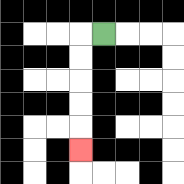{'start': '[4, 1]', 'end': '[3, 6]', 'path_directions': 'L,D,D,D,D,D', 'path_coordinates': '[[4, 1], [3, 1], [3, 2], [3, 3], [3, 4], [3, 5], [3, 6]]'}